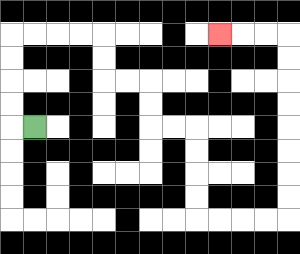{'start': '[1, 5]', 'end': '[9, 1]', 'path_directions': 'L,U,U,U,U,R,R,R,R,D,D,R,R,D,D,R,R,D,D,D,D,R,R,R,R,U,U,U,U,U,U,U,U,L,L,L', 'path_coordinates': '[[1, 5], [0, 5], [0, 4], [0, 3], [0, 2], [0, 1], [1, 1], [2, 1], [3, 1], [4, 1], [4, 2], [4, 3], [5, 3], [6, 3], [6, 4], [6, 5], [7, 5], [8, 5], [8, 6], [8, 7], [8, 8], [8, 9], [9, 9], [10, 9], [11, 9], [12, 9], [12, 8], [12, 7], [12, 6], [12, 5], [12, 4], [12, 3], [12, 2], [12, 1], [11, 1], [10, 1], [9, 1]]'}